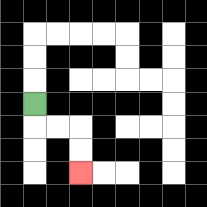{'start': '[1, 4]', 'end': '[3, 7]', 'path_directions': 'D,R,R,D,D', 'path_coordinates': '[[1, 4], [1, 5], [2, 5], [3, 5], [3, 6], [3, 7]]'}